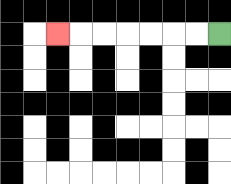{'start': '[9, 1]', 'end': '[2, 1]', 'path_directions': 'L,L,L,L,L,L,L', 'path_coordinates': '[[9, 1], [8, 1], [7, 1], [6, 1], [5, 1], [4, 1], [3, 1], [2, 1]]'}